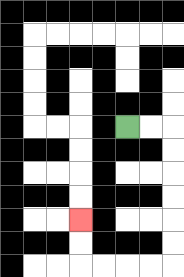{'start': '[5, 5]', 'end': '[3, 9]', 'path_directions': 'R,R,D,D,D,D,D,D,L,L,L,L,U,U', 'path_coordinates': '[[5, 5], [6, 5], [7, 5], [7, 6], [7, 7], [7, 8], [7, 9], [7, 10], [7, 11], [6, 11], [5, 11], [4, 11], [3, 11], [3, 10], [3, 9]]'}